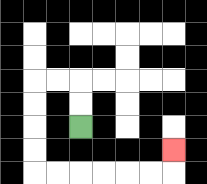{'start': '[3, 5]', 'end': '[7, 6]', 'path_directions': 'U,U,L,L,D,D,D,D,R,R,R,R,R,R,U', 'path_coordinates': '[[3, 5], [3, 4], [3, 3], [2, 3], [1, 3], [1, 4], [1, 5], [1, 6], [1, 7], [2, 7], [3, 7], [4, 7], [5, 7], [6, 7], [7, 7], [7, 6]]'}